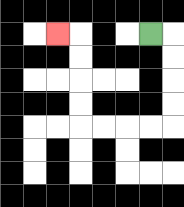{'start': '[6, 1]', 'end': '[2, 1]', 'path_directions': 'R,D,D,D,D,L,L,L,L,U,U,U,U,L', 'path_coordinates': '[[6, 1], [7, 1], [7, 2], [7, 3], [7, 4], [7, 5], [6, 5], [5, 5], [4, 5], [3, 5], [3, 4], [3, 3], [3, 2], [3, 1], [2, 1]]'}